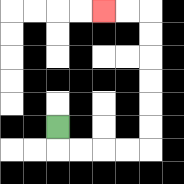{'start': '[2, 5]', 'end': '[4, 0]', 'path_directions': 'D,R,R,R,R,U,U,U,U,U,U,L,L', 'path_coordinates': '[[2, 5], [2, 6], [3, 6], [4, 6], [5, 6], [6, 6], [6, 5], [6, 4], [6, 3], [6, 2], [6, 1], [6, 0], [5, 0], [4, 0]]'}